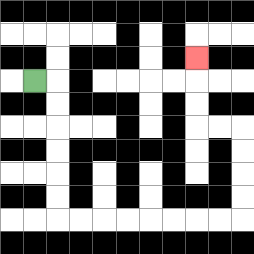{'start': '[1, 3]', 'end': '[8, 2]', 'path_directions': 'R,D,D,D,D,D,D,R,R,R,R,R,R,R,R,U,U,U,U,L,L,U,U,U', 'path_coordinates': '[[1, 3], [2, 3], [2, 4], [2, 5], [2, 6], [2, 7], [2, 8], [2, 9], [3, 9], [4, 9], [5, 9], [6, 9], [7, 9], [8, 9], [9, 9], [10, 9], [10, 8], [10, 7], [10, 6], [10, 5], [9, 5], [8, 5], [8, 4], [8, 3], [8, 2]]'}